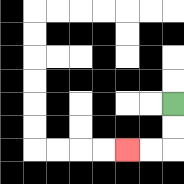{'start': '[7, 4]', 'end': '[5, 6]', 'path_directions': 'D,D,L,L', 'path_coordinates': '[[7, 4], [7, 5], [7, 6], [6, 6], [5, 6]]'}